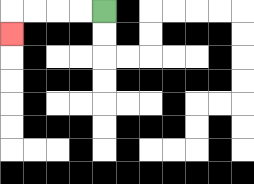{'start': '[4, 0]', 'end': '[0, 1]', 'path_directions': 'L,L,L,L,D', 'path_coordinates': '[[4, 0], [3, 0], [2, 0], [1, 0], [0, 0], [0, 1]]'}